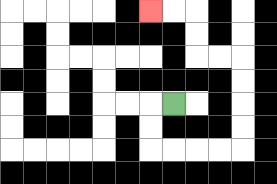{'start': '[7, 4]', 'end': '[6, 0]', 'path_directions': 'L,D,D,R,R,R,R,U,U,U,U,L,L,U,U,L,L', 'path_coordinates': '[[7, 4], [6, 4], [6, 5], [6, 6], [7, 6], [8, 6], [9, 6], [10, 6], [10, 5], [10, 4], [10, 3], [10, 2], [9, 2], [8, 2], [8, 1], [8, 0], [7, 0], [6, 0]]'}